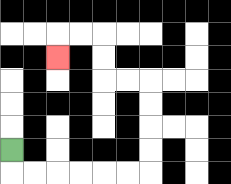{'start': '[0, 6]', 'end': '[2, 2]', 'path_directions': 'D,R,R,R,R,R,R,U,U,U,U,L,L,U,U,L,L,D', 'path_coordinates': '[[0, 6], [0, 7], [1, 7], [2, 7], [3, 7], [4, 7], [5, 7], [6, 7], [6, 6], [6, 5], [6, 4], [6, 3], [5, 3], [4, 3], [4, 2], [4, 1], [3, 1], [2, 1], [2, 2]]'}